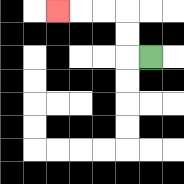{'start': '[6, 2]', 'end': '[2, 0]', 'path_directions': 'L,U,U,L,L,L', 'path_coordinates': '[[6, 2], [5, 2], [5, 1], [5, 0], [4, 0], [3, 0], [2, 0]]'}